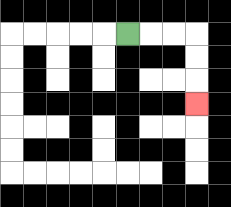{'start': '[5, 1]', 'end': '[8, 4]', 'path_directions': 'R,R,R,D,D,D', 'path_coordinates': '[[5, 1], [6, 1], [7, 1], [8, 1], [8, 2], [8, 3], [8, 4]]'}